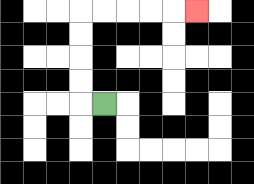{'start': '[4, 4]', 'end': '[8, 0]', 'path_directions': 'L,U,U,U,U,R,R,R,R,R', 'path_coordinates': '[[4, 4], [3, 4], [3, 3], [3, 2], [3, 1], [3, 0], [4, 0], [5, 0], [6, 0], [7, 0], [8, 0]]'}